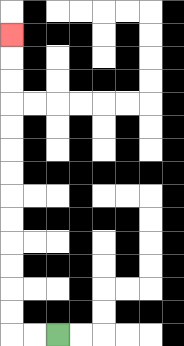{'start': '[2, 14]', 'end': '[0, 1]', 'path_directions': 'L,L,U,U,U,U,U,U,U,U,U,U,U,U,U', 'path_coordinates': '[[2, 14], [1, 14], [0, 14], [0, 13], [0, 12], [0, 11], [0, 10], [0, 9], [0, 8], [0, 7], [0, 6], [0, 5], [0, 4], [0, 3], [0, 2], [0, 1]]'}